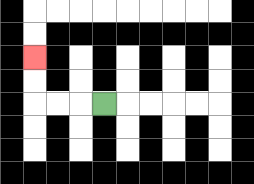{'start': '[4, 4]', 'end': '[1, 2]', 'path_directions': 'L,L,L,U,U', 'path_coordinates': '[[4, 4], [3, 4], [2, 4], [1, 4], [1, 3], [1, 2]]'}